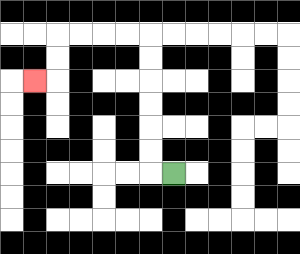{'start': '[7, 7]', 'end': '[1, 3]', 'path_directions': 'L,U,U,U,U,U,U,L,L,L,L,D,D,L', 'path_coordinates': '[[7, 7], [6, 7], [6, 6], [6, 5], [6, 4], [6, 3], [6, 2], [6, 1], [5, 1], [4, 1], [3, 1], [2, 1], [2, 2], [2, 3], [1, 3]]'}